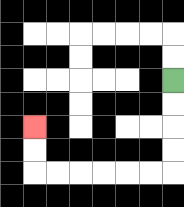{'start': '[7, 3]', 'end': '[1, 5]', 'path_directions': 'D,D,D,D,L,L,L,L,L,L,U,U', 'path_coordinates': '[[7, 3], [7, 4], [7, 5], [7, 6], [7, 7], [6, 7], [5, 7], [4, 7], [3, 7], [2, 7], [1, 7], [1, 6], [1, 5]]'}